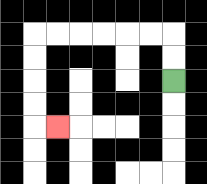{'start': '[7, 3]', 'end': '[2, 5]', 'path_directions': 'U,U,L,L,L,L,L,L,D,D,D,D,R', 'path_coordinates': '[[7, 3], [7, 2], [7, 1], [6, 1], [5, 1], [4, 1], [3, 1], [2, 1], [1, 1], [1, 2], [1, 3], [1, 4], [1, 5], [2, 5]]'}